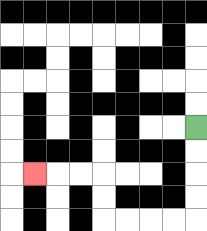{'start': '[8, 5]', 'end': '[1, 7]', 'path_directions': 'D,D,D,D,L,L,L,L,U,U,L,L,L', 'path_coordinates': '[[8, 5], [8, 6], [8, 7], [8, 8], [8, 9], [7, 9], [6, 9], [5, 9], [4, 9], [4, 8], [4, 7], [3, 7], [2, 7], [1, 7]]'}